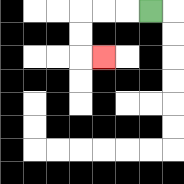{'start': '[6, 0]', 'end': '[4, 2]', 'path_directions': 'L,L,L,D,D,R', 'path_coordinates': '[[6, 0], [5, 0], [4, 0], [3, 0], [3, 1], [3, 2], [4, 2]]'}